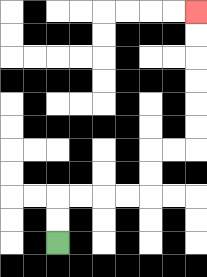{'start': '[2, 10]', 'end': '[8, 0]', 'path_directions': 'U,U,R,R,R,R,U,U,R,R,U,U,U,U,U,U', 'path_coordinates': '[[2, 10], [2, 9], [2, 8], [3, 8], [4, 8], [5, 8], [6, 8], [6, 7], [6, 6], [7, 6], [8, 6], [8, 5], [8, 4], [8, 3], [8, 2], [8, 1], [8, 0]]'}